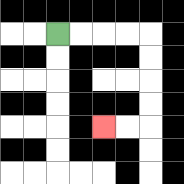{'start': '[2, 1]', 'end': '[4, 5]', 'path_directions': 'R,R,R,R,D,D,D,D,L,L', 'path_coordinates': '[[2, 1], [3, 1], [4, 1], [5, 1], [6, 1], [6, 2], [6, 3], [6, 4], [6, 5], [5, 5], [4, 5]]'}